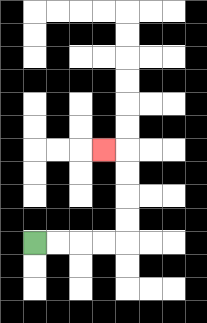{'start': '[1, 10]', 'end': '[4, 6]', 'path_directions': 'R,R,R,R,U,U,U,U,L', 'path_coordinates': '[[1, 10], [2, 10], [3, 10], [4, 10], [5, 10], [5, 9], [5, 8], [5, 7], [5, 6], [4, 6]]'}